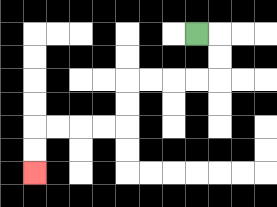{'start': '[8, 1]', 'end': '[1, 7]', 'path_directions': 'R,D,D,L,L,L,L,D,D,L,L,L,L,D,D', 'path_coordinates': '[[8, 1], [9, 1], [9, 2], [9, 3], [8, 3], [7, 3], [6, 3], [5, 3], [5, 4], [5, 5], [4, 5], [3, 5], [2, 5], [1, 5], [1, 6], [1, 7]]'}